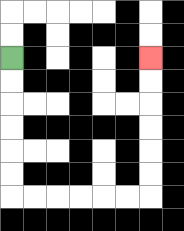{'start': '[0, 2]', 'end': '[6, 2]', 'path_directions': 'D,D,D,D,D,D,R,R,R,R,R,R,U,U,U,U,U,U', 'path_coordinates': '[[0, 2], [0, 3], [0, 4], [0, 5], [0, 6], [0, 7], [0, 8], [1, 8], [2, 8], [3, 8], [4, 8], [5, 8], [6, 8], [6, 7], [6, 6], [6, 5], [6, 4], [6, 3], [6, 2]]'}